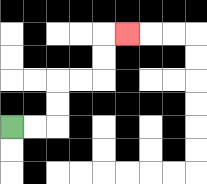{'start': '[0, 5]', 'end': '[5, 1]', 'path_directions': 'R,R,U,U,R,R,U,U,R', 'path_coordinates': '[[0, 5], [1, 5], [2, 5], [2, 4], [2, 3], [3, 3], [4, 3], [4, 2], [4, 1], [5, 1]]'}